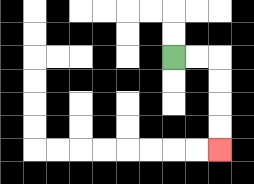{'start': '[7, 2]', 'end': '[9, 6]', 'path_directions': 'R,R,D,D,D,D', 'path_coordinates': '[[7, 2], [8, 2], [9, 2], [9, 3], [9, 4], [9, 5], [9, 6]]'}